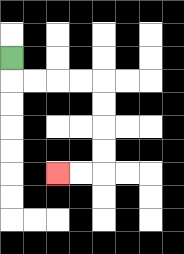{'start': '[0, 2]', 'end': '[2, 7]', 'path_directions': 'D,R,R,R,R,D,D,D,D,L,L', 'path_coordinates': '[[0, 2], [0, 3], [1, 3], [2, 3], [3, 3], [4, 3], [4, 4], [4, 5], [4, 6], [4, 7], [3, 7], [2, 7]]'}